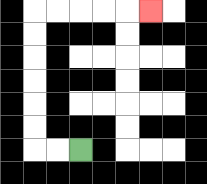{'start': '[3, 6]', 'end': '[6, 0]', 'path_directions': 'L,L,U,U,U,U,U,U,R,R,R,R,R', 'path_coordinates': '[[3, 6], [2, 6], [1, 6], [1, 5], [1, 4], [1, 3], [1, 2], [1, 1], [1, 0], [2, 0], [3, 0], [4, 0], [5, 0], [6, 0]]'}